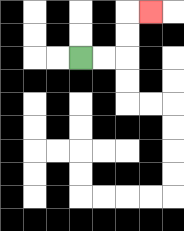{'start': '[3, 2]', 'end': '[6, 0]', 'path_directions': 'R,R,U,U,R', 'path_coordinates': '[[3, 2], [4, 2], [5, 2], [5, 1], [5, 0], [6, 0]]'}